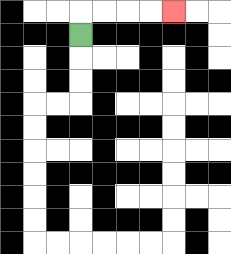{'start': '[3, 1]', 'end': '[7, 0]', 'path_directions': 'U,R,R,R,R', 'path_coordinates': '[[3, 1], [3, 0], [4, 0], [5, 0], [6, 0], [7, 0]]'}